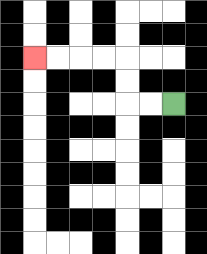{'start': '[7, 4]', 'end': '[1, 2]', 'path_directions': 'L,L,U,U,L,L,L,L', 'path_coordinates': '[[7, 4], [6, 4], [5, 4], [5, 3], [5, 2], [4, 2], [3, 2], [2, 2], [1, 2]]'}